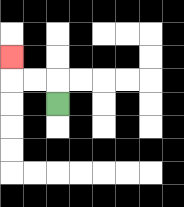{'start': '[2, 4]', 'end': '[0, 2]', 'path_directions': 'U,L,L,U', 'path_coordinates': '[[2, 4], [2, 3], [1, 3], [0, 3], [0, 2]]'}